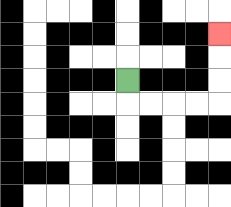{'start': '[5, 3]', 'end': '[9, 1]', 'path_directions': 'D,R,R,R,R,U,U,U', 'path_coordinates': '[[5, 3], [5, 4], [6, 4], [7, 4], [8, 4], [9, 4], [9, 3], [9, 2], [9, 1]]'}